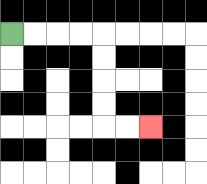{'start': '[0, 1]', 'end': '[6, 5]', 'path_directions': 'R,R,R,R,D,D,D,D,R,R', 'path_coordinates': '[[0, 1], [1, 1], [2, 1], [3, 1], [4, 1], [4, 2], [4, 3], [4, 4], [4, 5], [5, 5], [6, 5]]'}